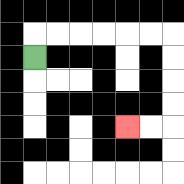{'start': '[1, 2]', 'end': '[5, 5]', 'path_directions': 'U,R,R,R,R,R,R,D,D,D,D,L,L', 'path_coordinates': '[[1, 2], [1, 1], [2, 1], [3, 1], [4, 1], [5, 1], [6, 1], [7, 1], [7, 2], [7, 3], [7, 4], [7, 5], [6, 5], [5, 5]]'}